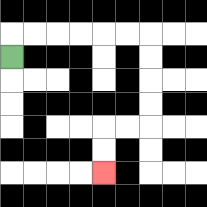{'start': '[0, 2]', 'end': '[4, 7]', 'path_directions': 'U,R,R,R,R,R,R,D,D,D,D,L,L,D,D', 'path_coordinates': '[[0, 2], [0, 1], [1, 1], [2, 1], [3, 1], [4, 1], [5, 1], [6, 1], [6, 2], [6, 3], [6, 4], [6, 5], [5, 5], [4, 5], [4, 6], [4, 7]]'}